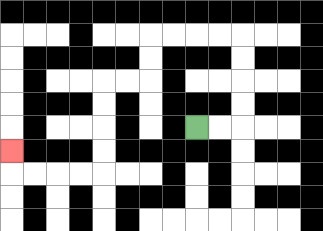{'start': '[8, 5]', 'end': '[0, 6]', 'path_directions': 'R,R,U,U,U,U,L,L,L,L,D,D,L,L,D,D,D,D,L,L,L,L,U', 'path_coordinates': '[[8, 5], [9, 5], [10, 5], [10, 4], [10, 3], [10, 2], [10, 1], [9, 1], [8, 1], [7, 1], [6, 1], [6, 2], [6, 3], [5, 3], [4, 3], [4, 4], [4, 5], [4, 6], [4, 7], [3, 7], [2, 7], [1, 7], [0, 7], [0, 6]]'}